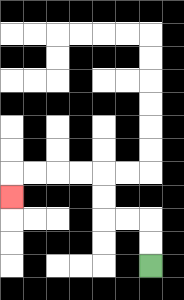{'start': '[6, 11]', 'end': '[0, 8]', 'path_directions': 'U,U,L,L,U,U,L,L,L,L,D', 'path_coordinates': '[[6, 11], [6, 10], [6, 9], [5, 9], [4, 9], [4, 8], [4, 7], [3, 7], [2, 7], [1, 7], [0, 7], [0, 8]]'}